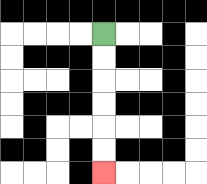{'start': '[4, 1]', 'end': '[4, 7]', 'path_directions': 'D,D,D,D,D,D', 'path_coordinates': '[[4, 1], [4, 2], [4, 3], [4, 4], [4, 5], [4, 6], [4, 7]]'}